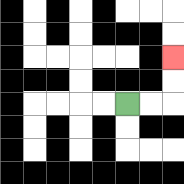{'start': '[5, 4]', 'end': '[7, 2]', 'path_directions': 'R,R,U,U', 'path_coordinates': '[[5, 4], [6, 4], [7, 4], [7, 3], [7, 2]]'}